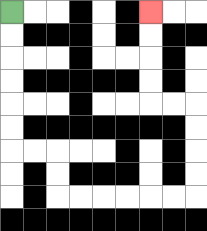{'start': '[0, 0]', 'end': '[6, 0]', 'path_directions': 'D,D,D,D,D,D,R,R,D,D,R,R,R,R,R,R,U,U,U,U,L,L,U,U,U,U', 'path_coordinates': '[[0, 0], [0, 1], [0, 2], [0, 3], [0, 4], [0, 5], [0, 6], [1, 6], [2, 6], [2, 7], [2, 8], [3, 8], [4, 8], [5, 8], [6, 8], [7, 8], [8, 8], [8, 7], [8, 6], [8, 5], [8, 4], [7, 4], [6, 4], [6, 3], [6, 2], [6, 1], [6, 0]]'}